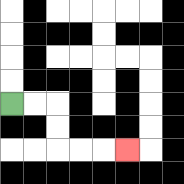{'start': '[0, 4]', 'end': '[5, 6]', 'path_directions': 'R,R,D,D,R,R,R', 'path_coordinates': '[[0, 4], [1, 4], [2, 4], [2, 5], [2, 6], [3, 6], [4, 6], [5, 6]]'}